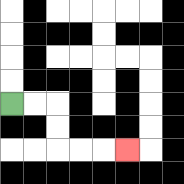{'start': '[0, 4]', 'end': '[5, 6]', 'path_directions': 'R,R,D,D,R,R,R', 'path_coordinates': '[[0, 4], [1, 4], [2, 4], [2, 5], [2, 6], [3, 6], [4, 6], [5, 6]]'}